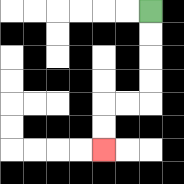{'start': '[6, 0]', 'end': '[4, 6]', 'path_directions': 'D,D,D,D,L,L,D,D', 'path_coordinates': '[[6, 0], [6, 1], [6, 2], [6, 3], [6, 4], [5, 4], [4, 4], [4, 5], [4, 6]]'}